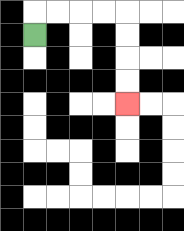{'start': '[1, 1]', 'end': '[5, 4]', 'path_directions': 'U,R,R,R,R,D,D,D,D', 'path_coordinates': '[[1, 1], [1, 0], [2, 0], [3, 0], [4, 0], [5, 0], [5, 1], [5, 2], [5, 3], [5, 4]]'}